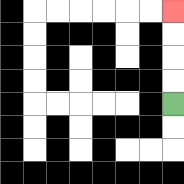{'start': '[7, 4]', 'end': '[7, 0]', 'path_directions': 'U,U,U,U', 'path_coordinates': '[[7, 4], [7, 3], [7, 2], [7, 1], [7, 0]]'}